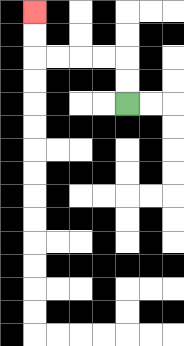{'start': '[5, 4]', 'end': '[1, 0]', 'path_directions': 'U,U,L,L,L,L,U,U', 'path_coordinates': '[[5, 4], [5, 3], [5, 2], [4, 2], [3, 2], [2, 2], [1, 2], [1, 1], [1, 0]]'}